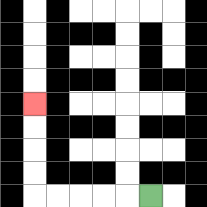{'start': '[6, 8]', 'end': '[1, 4]', 'path_directions': 'L,L,L,L,L,U,U,U,U', 'path_coordinates': '[[6, 8], [5, 8], [4, 8], [3, 8], [2, 8], [1, 8], [1, 7], [1, 6], [1, 5], [1, 4]]'}